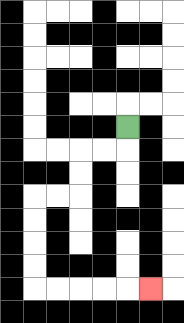{'start': '[5, 5]', 'end': '[6, 12]', 'path_directions': 'D,L,L,D,D,L,L,D,D,D,D,R,R,R,R,R', 'path_coordinates': '[[5, 5], [5, 6], [4, 6], [3, 6], [3, 7], [3, 8], [2, 8], [1, 8], [1, 9], [1, 10], [1, 11], [1, 12], [2, 12], [3, 12], [4, 12], [5, 12], [6, 12]]'}